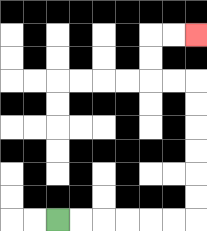{'start': '[2, 9]', 'end': '[8, 1]', 'path_directions': 'R,R,R,R,R,R,U,U,U,U,U,U,L,L,U,U,R,R', 'path_coordinates': '[[2, 9], [3, 9], [4, 9], [5, 9], [6, 9], [7, 9], [8, 9], [8, 8], [8, 7], [8, 6], [8, 5], [8, 4], [8, 3], [7, 3], [6, 3], [6, 2], [6, 1], [7, 1], [8, 1]]'}